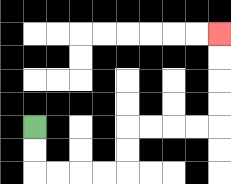{'start': '[1, 5]', 'end': '[9, 1]', 'path_directions': 'D,D,R,R,R,R,U,U,R,R,R,R,U,U,U,U', 'path_coordinates': '[[1, 5], [1, 6], [1, 7], [2, 7], [3, 7], [4, 7], [5, 7], [5, 6], [5, 5], [6, 5], [7, 5], [8, 5], [9, 5], [9, 4], [9, 3], [9, 2], [9, 1]]'}